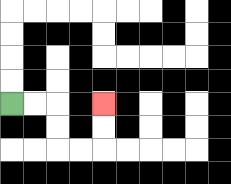{'start': '[0, 4]', 'end': '[4, 4]', 'path_directions': 'R,R,D,D,R,R,U,U', 'path_coordinates': '[[0, 4], [1, 4], [2, 4], [2, 5], [2, 6], [3, 6], [4, 6], [4, 5], [4, 4]]'}